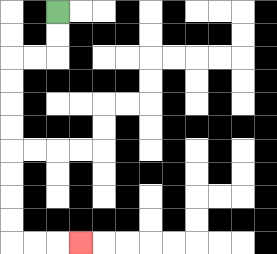{'start': '[2, 0]', 'end': '[3, 10]', 'path_directions': 'D,D,L,L,D,D,D,D,D,D,D,D,R,R,R', 'path_coordinates': '[[2, 0], [2, 1], [2, 2], [1, 2], [0, 2], [0, 3], [0, 4], [0, 5], [0, 6], [0, 7], [0, 8], [0, 9], [0, 10], [1, 10], [2, 10], [3, 10]]'}